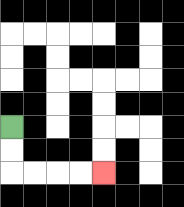{'start': '[0, 5]', 'end': '[4, 7]', 'path_directions': 'D,D,R,R,R,R', 'path_coordinates': '[[0, 5], [0, 6], [0, 7], [1, 7], [2, 7], [3, 7], [4, 7]]'}